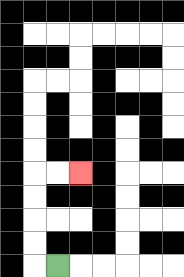{'start': '[2, 11]', 'end': '[3, 7]', 'path_directions': 'L,U,U,U,U,R,R', 'path_coordinates': '[[2, 11], [1, 11], [1, 10], [1, 9], [1, 8], [1, 7], [2, 7], [3, 7]]'}